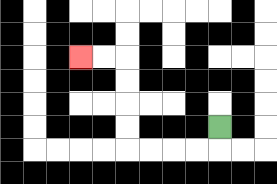{'start': '[9, 5]', 'end': '[3, 2]', 'path_directions': 'D,L,L,L,L,U,U,U,U,L,L', 'path_coordinates': '[[9, 5], [9, 6], [8, 6], [7, 6], [6, 6], [5, 6], [5, 5], [5, 4], [5, 3], [5, 2], [4, 2], [3, 2]]'}